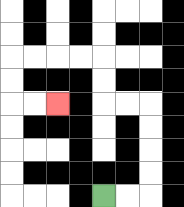{'start': '[4, 8]', 'end': '[2, 4]', 'path_directions': 'R,R,U,U,U,U,L,L,U,U,L,L,L,L,D,D,R,R', 'path_coordinates': '[[4, 8], [5, 8], [6, 8], [6, 7], [6, 6], [6, 5], [6, 4], [5, 4], [4, 4], [4, 3], [4, 2], [3, 2], [2, 2], [1, 2], [0, 2], [0, 3], [0, 4], [1, 4], [2, 4]]'}